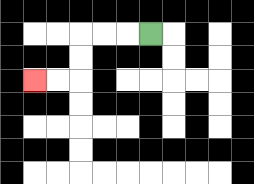{'start': '[6, 1]', 'end': '[1, 3]', 'path_directions': 'L,L,L,D,D,L,L', 'path_coordinates': '[[6, 1], [5, 1], [4, 1], [3, 1], [3, 2], [3, 3], [2, 3], [1, 3]]'}